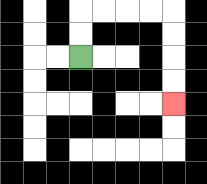{'start': '[3, 2]', 'end': '[7, 4]', 'path_directions': 'U,U,R,R,R,R,D,D,D,D', 'path_coordinates': '[[3, 2], [3, 1], [3, 0], [4, 0], [5, 0], [6, 0], [7, 0], [7, 1], [7, 2], [7, 3], [7, 4]]'}